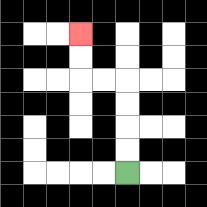{'start': '[5, 7]', 'end': '[3, 1]', 'path_directions': 'U,U,U,U,L,L,U,U', 'path_coordinates': '[[5, 7], [5, 6], [5, 5], [5, 4], [5, 3], [4, 3], [3, 3], [3, 2], [3, 1]]'}